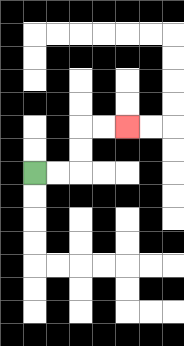{'start': '[1, 7]', 'end': '[5, 5]', 'path_directions': 'R,R,U,U,R,R', 'path_coordinates': '[[1, 7], [2, 7], [3, 7], [3, 6], [3, 5], [4, 5], [5, 5]]'}